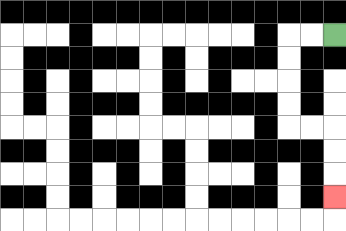{'start': '[14, 1]', 'end': '[14, 8]', 'path_directions': 'L,L,D,D,D,D,R,R,D,D,D', 'path_coordinates': '[[14, 1], [13, 1], [12, 1], [12, 2], [12, 3], [12, 4], [12, 5], [13, 5], [14, 5], [14, 6], [14, 7], [14, 8]]'}